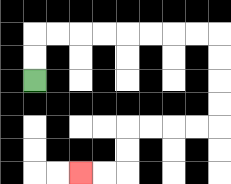{'start': '[1, 3]', 'end': '[3, 7]', 'path_directions': 'U,U,R,R,R,R,R,R,R,R,D,D,D,D,L,L,L,L,D,D,L,L', 'path_coordinates': '[[1, 3], [1, 2], [1, 1], [2, 1], [3, 1], [4, 1], [5, 1], [6, 1], [7, 1], [8, 1], [9, 1], [9, 2], [9, 3], [9, 4], [9, 5], [8, 5], [7, 5], [6, 5], [5, 5], [5, 6], [5, 7], [4, 7], [3, 7]]'}